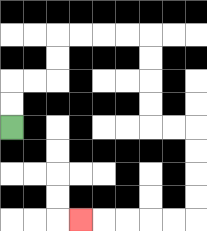{'start': '[0, 5]', 'end': '[3, 9]', 'path_directions': 'U,U,R,R,U,U,R,R,R,R,D,D,D,D,R,R,D,D,D,D,L,L,L,L,L', 'path_coordinates': '[[0, 5], [0, 4], [0, 3], [1, 3], [2, 3], [2, 2], [2, 1], [3, 1], [4, 1], [5, 1], [6, 1], [6, 2], [6, 3], [6, 4], [6, 5], [7, 5], [8, 5], [8, 6], [8, 7], [8, 8], [8, 9], [7, 9], [6, 9], [5, 9], [4, 9], [3, 9]]'}